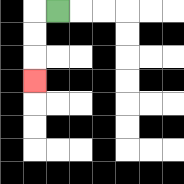{'start': '[2, 0]', 'end': '[1, 3]', 'path_directions': 'L,D,D,D', 'path_coordinates': '[[2, 0], [1, 0], [1, 1], [1, 2], [1, 3]]'}